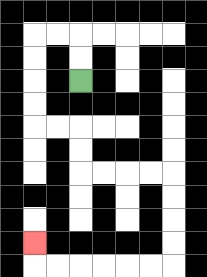{'start': '[3, 3]', 'end': '[1, 10]', 'path_directions': 'U,U,L,L,D,D,D,D,R,R,D,D,R,R,R,R,D,D,D,D,L,L,L,L,L,L,U', 'path_coordinates': '[[3, 3], [3, 2], [3, 1], [2, 1], [1, 1], [1, 2], [1, 3], [1, 4], [1, 5], [2, 5], [3, 5], [3, 6], [3, 7], [4, 7], [5, 7], [6, 7], [7, 7], [7, 8], [7, 9], [7, 10], [7, 11], [6, 11], [5, 11], [4, 11], [3, 11], [2, 11], [1, 11], [1, 10]]'}